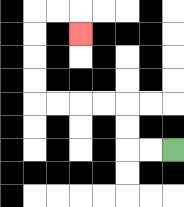{'start': '[7, 6]', 'end': '[3, 1]', 'path_directions': 'L,L,U,U,L,L,L,L,U,U,U,U,R,R,D', 'path_coordinates': '[[7, 6], [6, 6], [5, 6], [5, 5], [5, 4], [4, 4], [3, 4], [2, 4], [1, 4], [1, 3], [1, 2], [1, 1], [1, 0], [2, 0], [3, 0], [3, 1]]'}